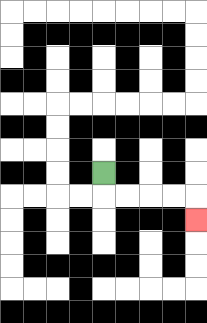{'start': '[4, 7]', 'end': '[8, 9]', 'path_directions': 'D,R,R,R,R,D', 'path_coordinates': '[[4, 7], [4, 8], [5, 8], [6, 8], [7, 8], [8, 8], [8, 9]]'}